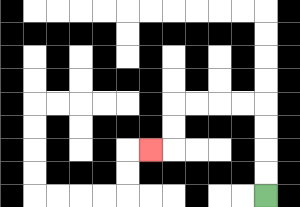{'start': '[11, 8]', 'end': '[6, 6]', 'path_directions': 'U,U,U,U,L,L,L,L,D,D,L', 'path_coordinates': '[[11, 8], [11, 7], [11, 6], [11, 5], [11, 4], [10, 4], [9, 4], [8, 4], [7, 4], [7, 5], [7, 6], [6, 6]]'}